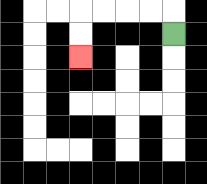{'start': '[7, 1]', 'end': '[3, 2]', 'path_directions': 'U,L,L,L,L,D,D', 'path_coordinates': '[[7, 1], [7, 0], [6, 0], [5, 0], [4, 0], [3, 0], [3, 1], [3, 2]]'}